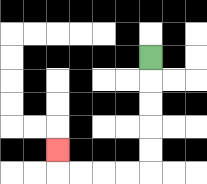{'start': '[6, 2]', 'end': '[2, 6]', 'path_directions': 'D,D,D,D,D,L,L,L,L,U', 'path_coordinates': '[[6, 2], [6, 3], [6, 4], [6, 5], [6, 6], [6, 7], [5, 7], [4, 7], [3, 7], [2, 7], [2, 6]]'}